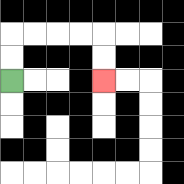{'start': '[0, 3]', 'end': '[4, 3]', 'path_directions': 'U,U,R,R,R,R,D,D', 'path_coordinates': '[[0, 3], [0, 2], [0, 1], [1, 1], [2, 1], [3, 1], [4, 1], [4, 2], [4, 3]]'}